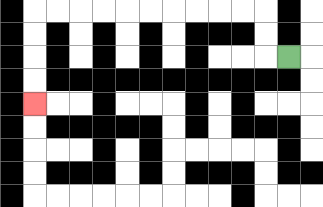{'start': '[12, 2]', 'end': '[1, 4]', 'path_directions': 'L,U,U,L,L,L,L,L,L,L,L,L,L,D,D,D,D', 'path_coordinates': '[[12, 2], [11, 2], [11, 1], [11, 0], [10, 0], [9, 0], [8, 0], [7, 0], [6, 0], [5, 0], [4, 0], [3, 0], [2, 0], [1, 0], [1, 1], [1, 2], [1, 3], [1, 4]]'}